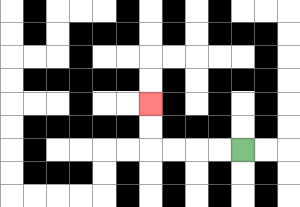{'start': '[10, 6]', 'end': '[6, 4]', 'path_directions': 'L,L,L,L,U,U', 'path_coordinates': '[[10, 6], [9, 6], [8, 6], [7, 6], [6, 6], [6, 5], [6, 4]]'}